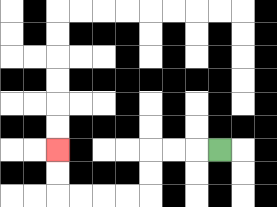{'start': '[9, 6]', 'end': '[2, 6]', 'path_directions': 'L,L,L,D,D,L,L,L,L,U,U', 'path_coordinates': '[[9, 6], [8, 6], [7, 6], [6, 6], [6, 7], [6, 8], [5, 8], [4, 8], [3, 8], [2, 8], [2, 7], [2, 6]]'}